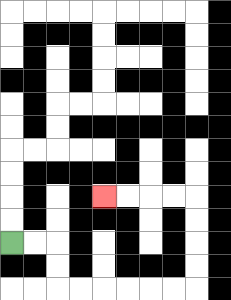{'start': '[0, 10]', 'end': '[4, 8]', 'path_directions': 'R,R,D,D,R,R,R,R,R,R,U,U,U,U,L,L,L,L', 'path_coordinates': '[[0, 10], [1, 10], [2, 10], [2, 11], [2, 12], [3, 12], [4, 12], [5, 12], [6, 12], [7, 12], [8, 12], [8, 11], [8, 10], [8, 9], [8, 8], [7, 8], [6, 8], [5, 8], [4, 8]]'}